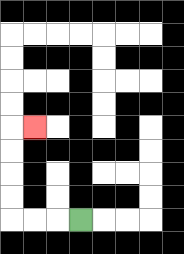{'start': '[3, 9]', 'end': '[1, 5]', 'path_directions': 'L,L,L,U,U,U,U,R', 'path_coordinates': '[[3, 9], [2, 9], [1, 9], [0, 9], [0, 8], [0, 7], [0, 6], [0, 5], [1, 5]]'}